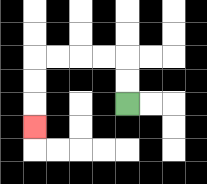{'start': '[5, 4]', 'end': '[1, 5]', 'path_directions': 'U,U,L,L,L,L,D,D,D', 'path_coordinates': '[[5, 4], [5, 3], [5, 2], [4, 2], [3, 2], [2, 2], [1, 2], [1, 3], [1, 4], [1, 5]]'}